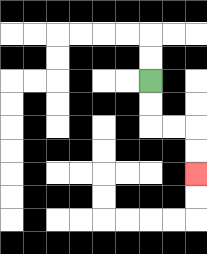{'start': '[6, 3]', 'end': '[8, 7]', 'path_directions': 'D,D,R,R,D,D', 'path_coordinates': '[[6, 3], [6, 4], [6, 5], [7, 5], [8, 5], [8, 6], [8, 7]]'}